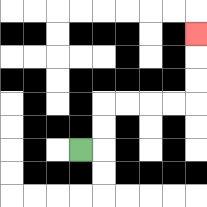{'start': '[3, 6]', 'end': '[8, 1]', 'path_directions': 'R,U,U,R,R,R,R,U,U,U', 'path_coordinates': '[[3, 6], [4, 6], [4, 5], [4, 4], [5, 4], [6, 4], [7, 4], [8, 4], [8, 3], [8, 2], [8, 1]]'}